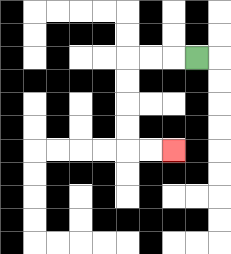{'start': '[8, 2]', 'end': '[7, 6]', 'path_directions': 'L,L,L,D,D,D,D,R,R', 'path_coordinates': '[[8, 2], [7, 2], [6, 2], [5, 2], [5, 3], [5, 4], [5, 5], [5, 6], [6, 6], [7, 6]]'}